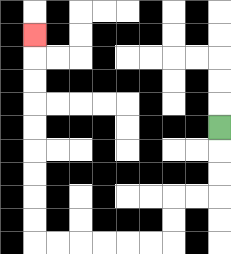{'start': '[9, 5]', 'end': '[1, 1]', 'path_directions': 'D,D,D,L,L,D,D,L,L,L,L,L,L,U,U,U,U,U,U,U,U,U', 'path_coordinates': '[[9, 5], [9, 6], [9, 7], [9, 8], [8, 8], [7, 8], [7, 9], [7, 10], [6, 10], [5, 10], [4, 10], [3, 10], [2, 10], [1, 10], [1, 9], [1, 8], [1, 7], [1, 6], [1, 5], [1, 4], [1, 3], [1, 2], [1, 1]]'}